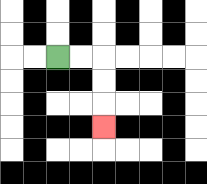{'start': '[2, 2]', 'end': '[4, 5]', 'path_directions': 'R,R,D,D,D', 'path_coordinates': '[[2, 2], [3, 2], [4, 2], [4, 3], [4, 4], [4, 5]]'}